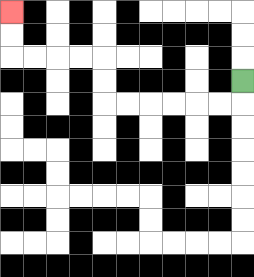{'start': '[10, 3]', 'end': '[0, 0]', 'path_directions': 'D,L,L,L,L,L,L,U,U,L,L,L,L,U,U', 'path_coordinates': '[[10, 3], [10, 4], [9, 4], [8, 4], [7, 4], [6, 4], [5, 4], [4, 4], [4, 3], [4, 2], [3, 2], [2, 2], [1, 2], [0, 2], [0, 1], [0, 0]]'}